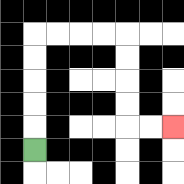{'start': '[1, 6]', 'end': '[7, 5]', 'path_directions': 'U,U,U,U,U,R,R,R,R,D,D,D,D,R,R', 'path_coordinates': '[[1, 6], [1, 5], [1, 4], [1, 3], [1, 2], [1, 1], [2, 1], [3, 1], [4, 1], [5, 1], [5, 2], [5, 3], [5, 4], [5, 5], [6, 5], [7, 5]]'}